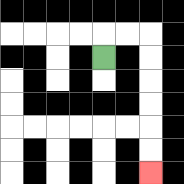{'start': '[4, 2]', 'end': '[6, 7]', 'path_directions': 'U,R,R,D,D,D,D,D,D', 'path_coordinates': '[[4, 2], [4, 1], [5, 1], [6, 1], [6, 2], [6, 3], [6, 4], [6, 5], [6, 6], [6, 7]]'}